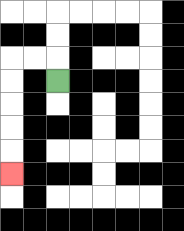{'start': '[2, 3]', 'end': '[0, 7]', 'path_directions': 'U,L,L,D,D,D,D,D', 'path_coordinates': '[[2, 3], [2, 2], [1, 2], [0, 2], [0, 3], [0, 4], [0, 5], [0, 6], [0, 7]]'}